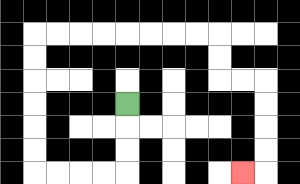{'start': '[5, 4]', 'end': '[10, 7]', 'path_directions': 'D,D,D,L,L,L,L,U,U,U,U,U,U,R,R,R,R,R,R,R,R,D,D,R,R,D,D,D,D,L', 'path_coordinates': '[[5, 4], [5, 5], [5, 6], [5, 7], [4, 7], [3, 7], [2, 7], [1, 7], [1, 6], [1, 5], [1, 4], [1, 3], [1, 2], [1, 1], [2, 1], [3, 1], [4, 1], [5, 1], [6, 1], [7, 1], [8, 1], [9, 1], [9, 2], [9, 3], [10, 3], [11, 3], [11, 4], [11, 5], [11, 6], [11, 7], [10, 7]]'}